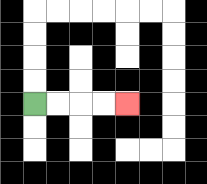{'start': '[1, 4]', 'end': '[5, 4]', 'path_directions': 'R,R,R,R', 'path_coordinates': '[[1, 4], [2, 4], [3, 4], [4, 4], [5, 4]]'}